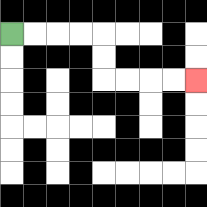{'start': '[0, 1]', 'end': '[8, 3]', 'path_directions': 'R,R,R,R,D,D,R,R,R,R', 'path_coordinates': '[[0, 1], [1, 1], [2, 1], [3, 1], [4, 1], [4, 2], [4, 3], [5, 3], [6, 3], [7, 3], [8, 3]]'}